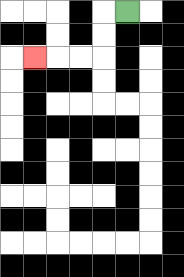{'start': '[5, 0]', 'end': '[1, 2]', 'path_directions': 'L,D,D,L,L,L', 'path_coordinates': '[[5, 0], [4, 0], [4, 1], [4, 2], [3, 2], [2, 2], [1, 2]]'}